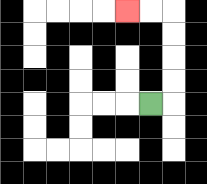{'start': '[6, 4]', 'end': '[5, 0]', 'path_directions': 'R,U,U,U,U,L,L', 'path_coordinates': '[[6, 4], [7, 4], [7, 3], [7, 2], [7, 1], [7, 0], [6, 0], [5, 0]]'}